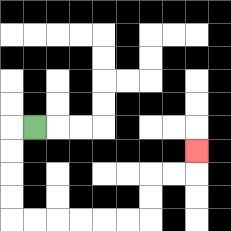{'start': '[1, 5]', 'end': '[8, 6]', 'path_directions': 'L,D,D,D,D,R,R,R,R,R,R,U,U,R,R,U', 'path_coordinates': '[[1, 5], [0, 5], [0, 6], [0, 7], [0, 8], [0, 9], [1, 9], [2, 9], [3, 9], [4, 9], [5, 9], [6, 9], [6, 8], [6, 7], [7, 7], [8, 7], [8, 6]]'}